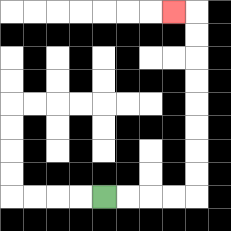{'start': '[4, 8]', 'end': '[7, 0]', 'path_directions': 'R,R,R,R,U,U,U,U,U,U,U,U,L', 'path_coordinates': '[[4, 8], [5, 8], [6, 8], [7, 8], [8, 8], [8, 7], [8, 6], [8, 5], [8, 4], [8, 3], [8, 2], [8, 1], [8, 0], [7, 0]]'}